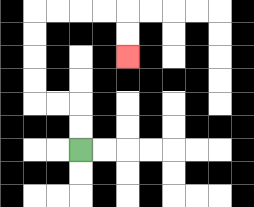{'start': '[3, 6]', 'end': '[5, 2]', 'path_directions': 'U,U,L,L,U,U,U,U,R,R,R,R,D,D', 'path_coordinates': '[[3, 6], [3, 5], [3, 4], [2, 4], [1, 4], [1, 3], [1, 2], [1, 1], [1, 0], [2, 0], [3, 0], [4, 0], [5, 0], [5, 1], [5, 2]]'}